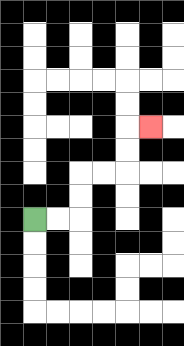{'start': '[1, 9]', 'end': '[6, 5]', 'path_directions': 'R,R,U,U,R,R,U,U,R', 'path_coordinates': '[[1, 9], [2, 9], [3, 9], [3, 8], [3, 7], [4, 7], [5, 7], [5, 6], [5, 5], [6, 5]]'}